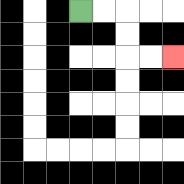{'start': '[3, 0]', 'end': '[7, 2]', 'path_directions': 'R,R,D,D,R,R', 'path_coordinates': '[[3, 0], [4, 0], [5, 0], [5, 1], [5, 2], [6, 2], [7, 2]]'}